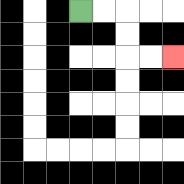{'start': '[3, 0]', 'end': '[7, 2]', 'path_directions': 'R,R,D,D,R,R', 'path_coordinates': '[[3, 0], [4, 0], [5, 0], [5, 1], [5, 2], [6, 2], [7, 2]]'}